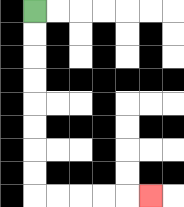{'start': '[1, 0]', 'end': '[6, 8]', 'path_directions': 'D,D,D,D,D,D,D,D,R,R,R,R,R', 'path_coordinates': '[[1, 0], [1, 1], [1, 2], [1, 3], [1, 4], [1, 5], [1, 6], [1, 7], [1, 8], [2, 8], [3, 8], [4, 8], [5, 8], [6, 8]]'}